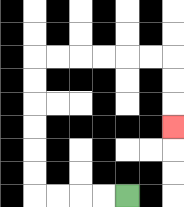{'start': '[5, 8]', 'end': '[7, 5]', 'path_directions': 'L,L,L,L,U,U,U,U,U,U,R,R,R,R,R,R,D,D,D', 'path_coordinates': '[[5, 8], [4, 8], [3, 8], [2, 8], [1, 8], [1, 7], [1, 6], [1, 5], [1, 4], [1, 3], [1, 2], [2, 2], [3, 2], [4, 2], [5, 2], [6, 2], [7, 2], [7, 3], [7, 4], [7, 5]]'}